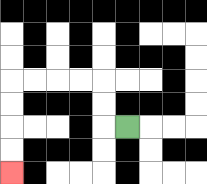{'start': '[5, 5]', 'end': '[0, 7]', 'path_directions': 'L,U,U,L,L,L,L,D,D,D,D', 'path_coordinates': '[[5, 5], [4, 5], [4, 4], [4, 3], [3, 3], [2, 3], [1, 3], [0, 3], [0, 4], [0, 5], [0, 6], [0, 7]]'}